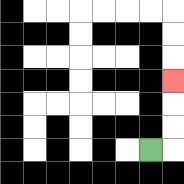{'start': '[6, 6]', 'end': '[7, 3]', 'path_directions': 'R,U,U,U', 'path_coordinates': '[[6, 6], [7, 6], [7, 5], [7, 4], [7, 3]]'}